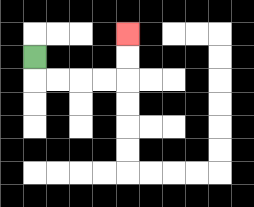{'start': '[1, 2]', 'end': '[5, 1]', 'path_directions': 'D,R,R,R,R,U,U', 'path_coordinates': '[[1, 2], [1, 3], [2, 3], [3, 3], [4, 3], [5, 3], [5, 2], [5, 1]]'}